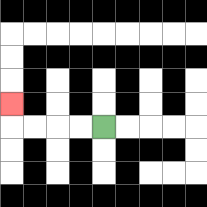{'start': '[4, 5]', 'end': '[0, 4]', 'path_directions': 'L,L,L,L,U', 'path_coordinates': '[[4, 5], [3, 5], [2, 5], [1, 5], [0, 5], [0, 4]]'}